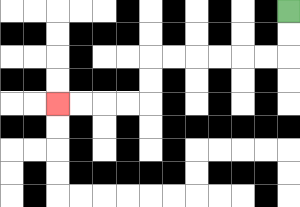{'start': '[12, 0]', 'end': '[2, 4]', 'path_directions': 'D,D,L,L,L,L,L,L,D,D,L,L,L,L', 'path_coordinates': '[[12, 0], [12, 1], [12, 2], [11, 2], [10, 2], [9, 2], [8, 2], [7, 2], [6, 2], [6, 3], [6, 4], [5, 4], [4, 4], [3, 4], [2, 4]]'}